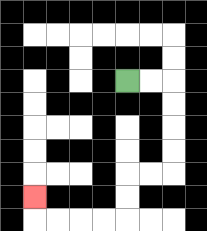{'start': '[5, 3]', 'end': '[1, 8]', 'path_directions': 'R,R,D,D,D,D,L,L,D,D,L,L,L,L,U', 'path_coordinates': '[[5, 3], [6, 3], [7, 3], [7, 4], [7, 5], [7, 6], [7, 7], [6, 7], [5, 7], [5, 8], [5, 9], [4, 9], [3, 9], [2, 9], [1, 9], [1, 8]]'}